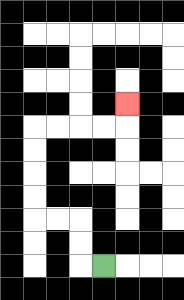{'start': '[4, 11]', 'end': '[5, 4]', 'path_directions': 'L,U,U,L,L,U,U,U,U,R,R,R,R,U', 'path_coordinates': '[[4, 11], [3, 11], [3, 10], [3, 9], [2, 9], [1, 9], [1, 8], [1, 7], [1, 6], [1, 5], [2, 5], [3, 5], [4, 5], [5, 5], [5, 4]]'}